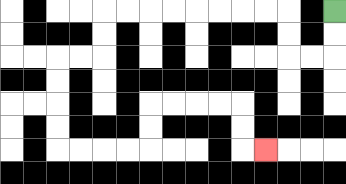{'start': '[14, 0]', 'end': '[11, 6]', 'path_directions': 'D,D,L,L,U,U,L,L,L,L,L,L,L,L,D,D,L,L,D,D,D,D,R,R,R,R,U,U,R,R,R,R,D,D,R', 'path_coordinates': '[[14, 0], [14, 1], [14, 2], [13, 2], [12, 2], [12, 1], [12, 0], [11, 0], [10, 0], [9, 0], [8, 0], [7, 0], [6, 0], [5, 0], [4, 0], [4, 1], [4, 2], [3, 2], [2, 2], [2, 3], [2, 4], [2, 5], [2, 6], [3, 6], [4, 6], [5, 6], [6, 6], [6, 5], [6, 4], [7, 4], [8, 4], [9, 4], [10, 4], [10, 5], [10, 6], [11, 6]]'}